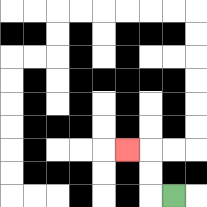{'start': '[7, 8]', 'end': '[5, 6]', 'path_directions': 'L,U,U,L', 'path_coordinates': '[[7, 8], [6, 8], [6, 7], [6, 6], [5, 6]]'}